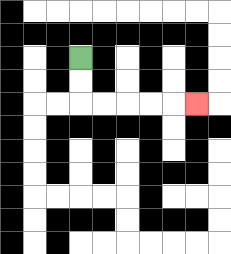{'start': '[3, 2]', 'end': '[8, 4]', 'path_directions': 'D,D,R,R,R,R,R', 'path_coordinates': '[[3, 2], [3, 3], [3, 4], [4, 4], [5, 4], [6, 4], [7, 4], [8, 4]]'}